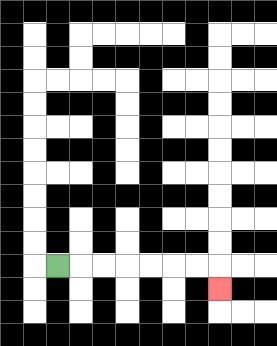{'start': '[2, 11]', 'end': '[9, 12]', 'path_directions': 'R,R,R,R,R,R,R,D', 'path_coordinates': '[[2, 11], [3, 11], [4, 11], [5, 11], [6, 11], [7, 11], [8, 11], [9, 11], [9, 12]]'}